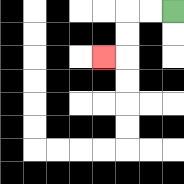{'start': '[7, 0]', 'end': '[4, 2]', 'path_directions': 'L,L,D,D,L', 'path_coordinates': '[[7, 0], [6, 0], [5, 0], [5, 1], [5, 2], [4, 2]]'}